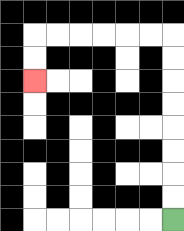{'start': '[7, 9]', 'end': '[1, 3]', 'path_directions': 'U,U,U,U,U,U,U,U,L,L,L,L,L,L,D,D', 'path_coordinates': '[[7, 9], [7, 8], [7, 7], [7, 6], [7, 5], [7, 4], [7, 3], [7, 2], [7, 1], [6, 1], [5, 1], [4, 1], [3, 1], [2, 1], [1, 1], [1, 2], [1, 3]]'}